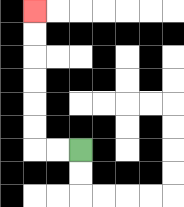{'start': '[3, 6]', 'end': '[1, 0]', 'path_directions': 'L,L,U,U,U,U,U,U', 'path_coordinates': '[[3, 6], [2, 6], [1, 6], [1, 5], [1, 4], [1, 3], [1, 2], [1, 1], [1, 0]]'}